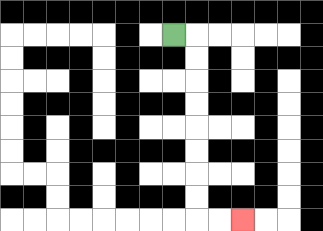{'start': '[7, 1]', 'end': '[10, 9]', 'path_directions': 'R,D,D,D,D,D,D,D,D,R,R', 'path_coordinates': '[[7, 1], [8, 1], [8, 2], [8, 3], [8, 4], [8, 5], [8, 6], [8, 7], [8, 8], [8, 9], [9, 9], [10, 9]]'}